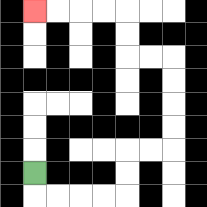{'start': '[1, 7]', 'end': '[1, 0]', 'path_directions': 'D,R,R,R,R,U,U,R,R,U,U,U,U,L,L,U,U,L,L,L,L', 'path_coordinates': '[[1, 7], [1, 8], [2, 8], [3, 8], [4, 8], [5, 8], [5, 7], [5, 6], [6, 6], [7, 6], [7, 5], [7, 4], [7, 3], [7, 2], [6, 2], [5, 2], [5, 1], [5, 0], [4, 0], [3, 0], [2, 0], [1, 0]]'}